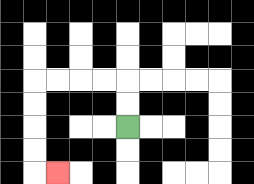{'start': '[5, 5]', 'end': '[2, 7]', 'path_directions': 'U,U,L,L,L,L,D,D,D,D,R', 'path_coordinates': '[[5, 5], [5, 4], [5, 3], [4, 3], [3, 3], [2, 3], [1, 3], [1, 4], [1, 5], [1, 6], [1, 7], [2, 7]]'}